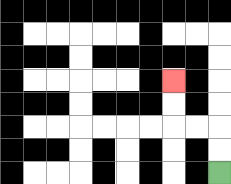{'start': '[9, 7]', 'end': '[7, 3]', 'path_directions': 'U,U,L,L,U,U', 'path_coordinates': '[[9, 7], [9, 6], [9, 5], [8, 5], [7, 5], [7, 4], [7, 3]]'}